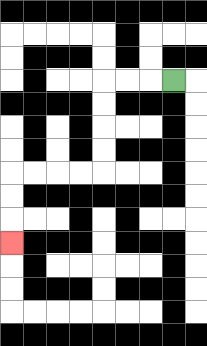{'start': '[7, 3]', 'end': '[0, 10]', 'path_directions': 'L,L,L,D,D,D,D,L,L,L,L,D,D,D', 'path_coordinates': '[[7, 3], [6, 3], [5, 3], [4, 3], [4, 4], [4, 5], [4, 6], [4, 7], [3, 7], [2, 7], [1, 7], [0, 7], [0, 8], [0, 9], [0, 10]]'}